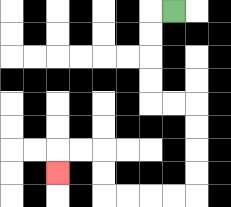{'start': '[7, 0]', 'end': '[2, 7]', 'path_directions': 'L,D,D,D,D,R,R,D,D,D,D,L,L,L,L,U,U,L,L,D', 'path_coordinates': '[[7, 0], [6, 0], [6, 1], [6, 2], [6, 3], [6, 4], [7, 4], [8, 4], [8, 5], [8, 6], [8, 7], [8, 8], [7, 8], [6, 8], [5, 8], [4, 8], [4, 7], [4, 6], [3, 6], [2, 6], [2, 7]]'}